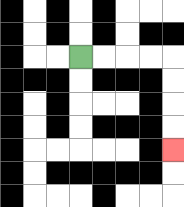{'start': '[3, 2]', 'end': '[7, 6]', 'path_directions': 'R,R,R,R,D,D,D,D', 'path_coordinates': '[[3, 2], [4, 2], [5, 2], [6, 2], [7, 2], [7, 3], [7, 4], [7, 5], [7, 6]]'}